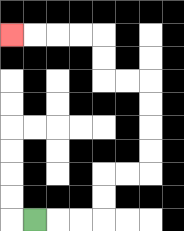{'start': '[1, 9]', 'end': '[0, 1]', 'path_directions': 'R,R,R,U,U,R,R,U,U,U,U,L,L,U,U,L,L,L,L', 'path_coordinates': '[[1, 9], [2, 9], [3, 9], [4, 9], [4, 8], [4, 7], [5, 7], [6, 7], [6, 6], [6, 5], [6, 4], [6, 3], [5, 3], [4, 3], [4, 2], [4, 1], [3, 1], [2, 1], [1, 1], [0, 1]]'}